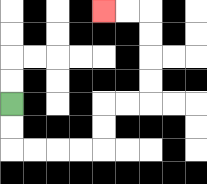{'start': '[0, 4]', 'end': '[4, 0]', 'path_directions': 'D,D,R,R,R,R,U,U,R,R,U,U,U,U,L,L', 'path_coordinates': '[[0, 4], [0, 5], [0, 6], [1, 6], [2, 6], [3, 6], [4, 6], [4, 5], [4, 4], [5, 4], [6, 4], [6, 3], [6, 2], [6, 1], [6, 0], [5, 0], [4, 0]]'}